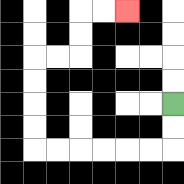{'start': '[7, 4]', 'end': '[5, 0]', 'path_directions': 'D,D,L,L,L,L,L,L,U,U,U,U,R,R,U,U,R,R', 'path_coordinates': '[[7, 4], [7, 5], [7, 6], [6, 6], [5, 6], [4, 6], [3, 6], [2, 6], [1, 6], [1, 5], [1, 4], [1, 3], [1, 2], [2, 2], [3, 2], [3, 1], [3, 0], [4, 0], [5, 0]]'}